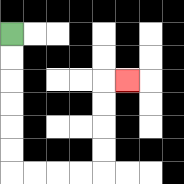{'start': '[0, 1]', 'end': '[5, 3]', 'path_directions': 'D,D,D,D,D,D,R,R,R,R,U,U,U,U,R', 'path_coordinates': '[[0, 1], [0, 2], [0, 3], [0, 4], [0, 5], [0, 6], [0, 7], [1, 7], [2, 7], [3, 7], [4, 7], [4, 6], [4, 5], [4, 4], [4, 3], [5, 3]]'}